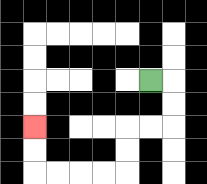{'start': '[6, 3]', 'end': '[1, 5]', 'path_directions': 'R,D,D,L,L,D,D,L,L,L,L,U,U', 'path_coordinates': '[[6, 3], [7, 3], [7, 4], [7, 5], [6, 5], [5, 5], [5, 6], [5, 7], [4, 7], [3, 7], [2, 7], [1, 7], [1, 6], [1, 5]]'}